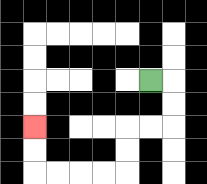{'start': '[6, 3]', 'end': '[1, 5]', 'path_directions': 'R,D,D,L,L,D,D,L,L,L,L,U,U', 'path_coordinates': '[[6, 3], [7, 3], [7, 4], [7, 5], [6, 5], [5, 5], [5, 6], [5, 7], [4, 7], [3, 7], [2, 7], [1, 7], [1, 6], [1, 5]]'}